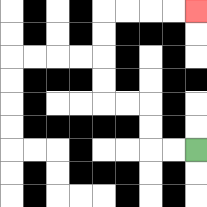{'start': '[8, 6]', 'end': '[8, 0]', 'path_directions': 'L,L,U,U,L,L,U,U,U,U,R,R,R,R', 'path_coordinates': '[[8, 6], [7, 6], [6, 6], [6, 5], [6, 4], [5, 4], [4, 4], [4, 3], [4, 2], [4, 1], [4, 0], [5, 0], [6, 0], [7, 0], [8, 0]]'}